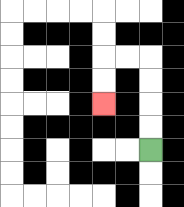{'start': '[6, 6]', 'end': '[4, 4]', 'path_directions': 'U,U,U,U,L,L,D,D', 'path_coordinates': '[[6, 6], [6, 5], [6, 4], [6, 3], [6, 2], [5, 2], [4, 2], [4, 3], [4, 4]]'}